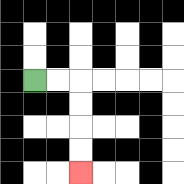{'start': '[1, 3]', 'end': '[3, 7]', 'path_directions': 'R,R,D,D,D,D', 'path_coordinates': '[[1, 3], [2, 3], [3, 3], [3, 4], [3, 5], [3, 6], [3, 7]]'}